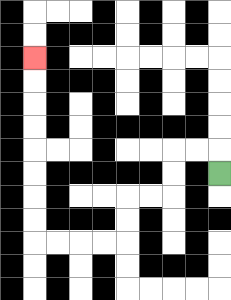{'start': '[9, 7]', 'end': '[1, 2]', 'path_directions': 'U,L,L,D,D,L,L,D,D,L,L,L,L,U,U,U,U,U,U,U,U', 'path_coordinates': '[[9, 7], [9, 6], [8, 6], [7, 6], [7, 7], [7, 8], [6, 8], [5, 8], [5, 9], [5, 10], [4, 10], [3, 10], [2, 10], [1, 10], [1, 9], [1, 8], [1, 7], [1, 6], [1, 5], [1, 4], [1, 3], [1, 2]]'}